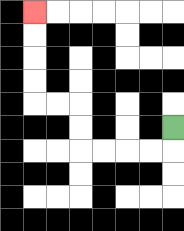{'start': '[7, 5]', 'end': '[1, 0]', 'path_directions': 'D,L,L,L,L,U,U,L,L,U,U,U,U', 'path_coordinates': '[[7, 5], [7, 6], [6, 6], [5, 6], [4, 6], [3, 6], [3, 5], [3, 4], [2, 4], [1, 4], [1, 3], [1, 2], [1, 1], [1, 0]]'}